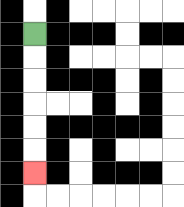{'start': '[1, 1]', 'end': '[1, 7]', 'path_directions': 'D,D,D,D,D,D', 'path_coordinates': '[[1, 1], [1, 2], [1, 3], [1, 4], [1, 5], [1, 6], [1, 7]]'}